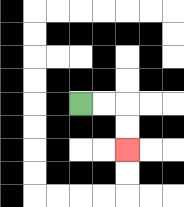{'start': '[3, 4]', 'end': '[5, 6]', 'path_directions': 'R,R,D,D', 'path_coordinates': '[[3, 4], [4, 4], [5, 4], [5, 5], [5, 6]]'}